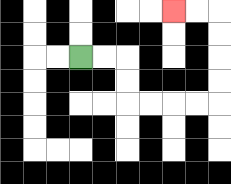{'start': '[3, 2]', 'end': '[7, 0]', 'path_directions': 'R,R,D,D,R,R,R,R,U,U,U,U,L,L', 'path_coordinates': '[[3, 2], [4, 2], [5, 2], [5, 3], [5, 4], [6, 4], [7, 4], [8, 4], [9, 4], [9, 3], [9, 2], [9, 1], [9, 0], [8, 0], [7, 0]]'}